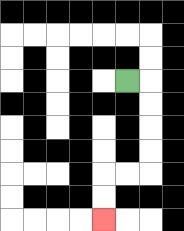{'start': '[5, 3]', 'end': '[4, 9]', 'path_directions': 'R,D,D,D,D,L,L,D,D', 'path_coordinates': '[[5, 3], [6, 3], [6, 4], [6, 5], [6, 6], [6, 7], [5, 7], [4, 7], [4, 8], [4, 9]]'}